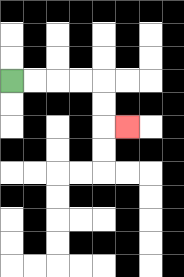{'start': '[0, 3]', 'end': '[5, 5]', 'path_directions': 'R,R,R,R,D,D,R', 'path_coordinates': '[[0, 3], [1, 3], [2, 3], [3, 3], [4, 3], [4, 4], [4, 5], [5, 5]]'}